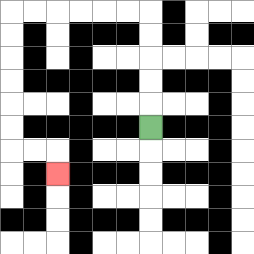{'start': '[6, 5]', 'end': '[2, 7]', 'path_directions': 'U,U,U,U,U,L,L,L,L,L,L,D,D,D,D,D,D,R,R,D', 'path_coordinates': '[[6, 5], [6, 4], [6, 3], [6, 2], [6, 1], [6, 0], [5, 0], [4, 0], [3, 0], [2, 0], [1, 0], [0, 0], [0, 1], [0, 2], [0, 3], [0, 4], [0, 5], [0, 6], [1, 6], [2, 6], [2, 7]]'}